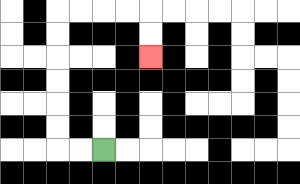{'start': '[4, 6]', 'end': '[6, 2]', 'path_directions': 'L,L,U,U,U,U,U,U,R,R,R,R,D,D', 'path_coordinates': '[[4, 6], [3, 6], [2, 6], [2, 5], [2, 4], [2, 3], [2, 2], [2, 1], [2, 0], [3, 0], [4, 0], [5, 0], [6, 0], [6, 1], [6, 2]]'}